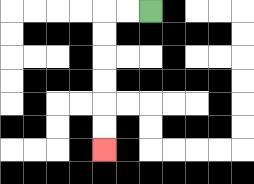{'start': '[6, 0]', 'end': '[4, 6]', 'path_directions': 'L,L,D,D,D,D,D,D', 'path_coordinates': '[[6, 0], [5, 0], [4, 0], [4, 1], [4, 2], [4, 3], [4, 4], [4, 5], [4, 6]]'}